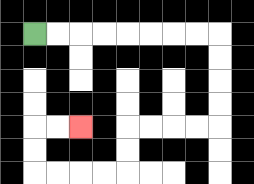{'start': '[1, 1]', 'end': '[3, 5]', 'path_directions': 'R,R,R,R,R,R,R,R,D,D,D,D,L,L,L,L,D,D,L,L,L,L,U,U,R,R', 'path_coordinates': '[[1, 1], [2, 1], [3, 1], [4, 1], [5, 1], [6, 1], [7, 1], [8, 1], [9, 1], [9, 2], [9, 3], [9, 4], [9, 5], [8, 5], [7, 5], [6, 5], [5, 5], [5, 6], [5, 7], [4, 7], [3, 7], [2, 7], [1, 7], [1, 6], [1, 5], [2, 5], [3, 5]]'}